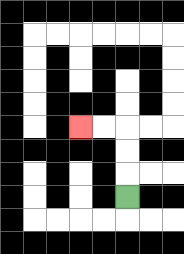{'start': '[5, 8]', 'end': '[3, 5]', 'path_directions': 'U,U,U,L,L', 'path_coordinates': '[[5, 8], [5, 7], [5, 6], [5, 5], [4, 5], [3, 5]]'}